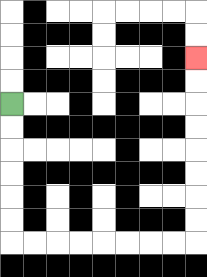{'start': '[0, 4]', 'end': '[8, 2]', 'path_directions': 'D,D,D,D,D,D,R,R,R,R,R,R,R,R,U,U,U,U,U,U,U,U', 'path_coordinates': '[[0, 4], [0, 5], [0, 6], [0, 7], [0, 8], [0, 9], [0, 10], [1, 10], [2, 10], [3, 10], [4, 10], [5, 10], [6, 10], [7, 10], [8, 10], [8, 9], [8, 8], [8, 7], [8, 6], [8, 5], [8, 4], [8, 3], [8, 2]]'}